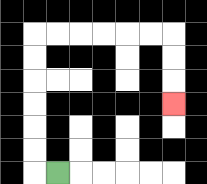{'start': '[2, 7]', 'end': '[7, 4]', 'path_directions': 'L,U,U,U,U,U,U,R,R,R,R,R,R,D,D,D', 'path_coordinates': '[[2, 7], [1, 7], [1, 6], [1, 5], [1, 4], [1, 3], [1, 2], [1, 1], [2, 1], [3, 1], [4, 1], [5, 1], [6, 1], [7, 1], [7, 2], [7, 3], [7, 4]]'}